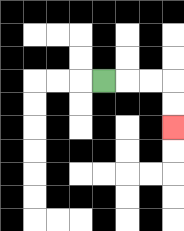{'start': '[4, 3]', 'end': '[7, 5]', 'path_directions': 'R,R,R,D,D', 'path_coordinates': '[[4, 3], [5, 3], [6, 3], [7, 3], [7, 4], [7, 5]]'}